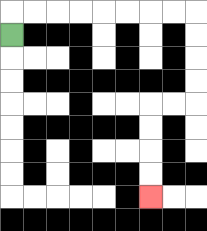{'start': '[0, 1]', 'end': '[6, 8]', 'path_directions': 'U,R,R,R,R,R,R,R,R,D,D,D,D,L,L,D,D,D,D', 'path_coordinates': '[[0, 1], [0, 0], [1, 0], [2, 0], [3, 0], [4, 0], [5, 0], [6, 0], [7, 0], [8, 0], [8, 1], [8, 2], [8, 3], [8, 4], [7, 4], [6, 4], [6, 5], [6, 6], [6, 7], [6, 8]]'}